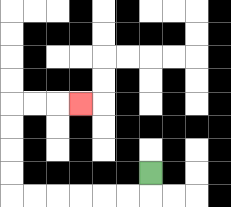{'start': '[6, 7]', 'end': '[3, 4]', 'path_directions': 'D,L,L,L,L,L,L,U,U,U,U,R,R,R', 'path_coordinates': '[[6, 7], [6, 8], [5, 8], [4, 8], [3, 8], [2, 8], [1, 8], [0, 8], [0, 7], [0, 6], [0, 5], [0, 4], [1, 4], [2, 4], [3, 4]]'}